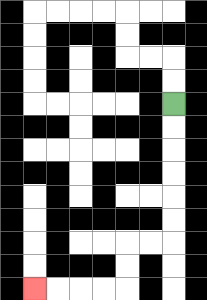{'start': '[7, 4]', 'end': '[1, 12]', 'path_directions': 'D,D,D,D,D,D,L,L,D,D,L,L,L,L', 'path_coordinates': '[[7, 4], [7, 5], [7, 6], [7, 7], [7, 8], [7, 9], [7, 10], [6, 10], [5, 10], [5, 11], [5, 12], [4, 12], [3, 12], [2, 12], [1, 12]]'}